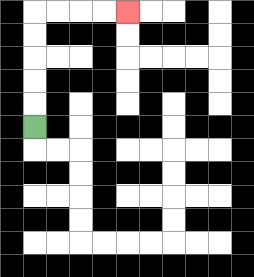{'start': '[1, 5]', 'end': '[5, 0]', 'path_directions': 'U,U,U,U,U,R,R,R,R', 'path_coordinates': '[[1, 5], [1, 4], [1, 3], [1, 2], [1, 1], [1, 0], [2, 0], [3, 0], [4, 0], [5, 0]]'}